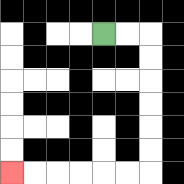{'start': '[4, 1]', 'end': '[0, 7]', 'path_directions': 'R,R,D,D,D,D,D,D,L,L,L,L,L,L', 'path_coordinates': '[[4, 1], [5, 1], [6, 1], [6, 2], [6, 3], [6, 4], [6, 5], [6, 6], [6, 7], [5, 7], [4, 7], [3, 7], [2, 7], [1, 7], [0, 7]]'}